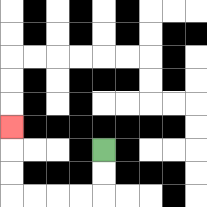{'start': '[4, 6]', 'end': '[0, 5]', 'path_directions': 'D,D,L,L,L,L,U,U,U', 'path_coordinates': '[[4, 6], [4, 7], [4, 8], [3, 8], [2, 8], [1, 8], [0, 8], [0, 7], [0, 6], [0, 5]]'}